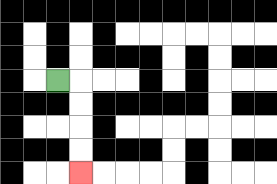{'start': '[2, 3]', 'end': '[3, 7]', 'path_directions': 'R,D,D,D,D', 'path_coordinates': '[[2, 3], [3, 3], [3, 4], [3, 5], [3, 6], [3, 7]]'}